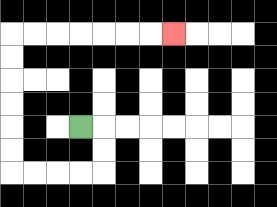{'start': '[3, 5]', 'end': '[7, 1]', 'path_directions': 'R,D,D,L,L,L,L,U,U,U,U,U,U,R,R,R,R,R,R,R', 'path_coordinates': '[[3, 5], [4, 5], [4, 6], [4, 7], [3, 7], [2, 7], [1, 7], [0, 7], [0, 6], [0, 5], [0, 4], [0, 3], [0, 2], [0, 1], [1, 1], [2, 1], [3, 1], [4, 1], [5, 1], [6, 1], [7, 1]]'}